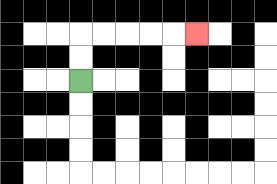{'start': '[3, 3]', 'end': '[8, 1]', 'path_directions': 'U,U,R,R,R,R,R', 'path_coordinates': '[[3, 3], [3, 2], [3, 1], [4, 1], [5, 1], [6, 1], [7, 1], [8, 1]]'}